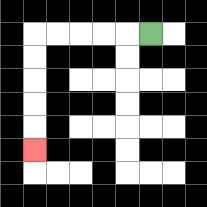{'start': '[6, 1]', 'end': '[1, 6]', 'path_directions': 'L,L,L,L,L,D,D,D,D,D', 'path_coordinates': '[[6, 1], [5, 1], [4, 1], [3, 1], [2, 1], [1, 1], [1, 2], [1, 3], [1, 4], [1, 5], [1, 6]]'}